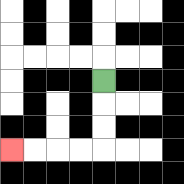{'start': '[4, 3]', 'end': '[0, 6]', 'path_directions': 'D,D,D,L,L,L,L', 'path_coordinates': '[[4, 3], [4, 4], [4, 5], [4, 6], [3, 6], [2, 6], [1, 6], [0, 6]]'}